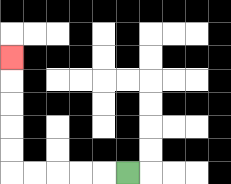{'start': '[5, 7]', 'end': '[0, 2]', 'path_directions': 'L,L,L,L,L,U,U,U,U,U', 'path_coordinates': '[[5, 7], [4, 7], [3, 7], [2, 7], [1, 7], [0, 7], [0, 6], [0, 5], [0, 4], [0, 3], [0, 2]]'}